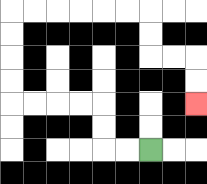{'start': '[6, 6]', 'end': '[8, 4]', 'path_directions': 'L,L,U,U,L,L,L,L,U,U,U,U,R,R,R,R,R,R,D,D,R,R,D,D', 'path_coordinates': '[[6, 6], [5, 6], [4, 6], [4, 5], [4, 4], [3, 4], [2, 4], [1, 4], [0, 4], [0, 3], [0, 2], [0, 1], [0, 0], [1, 0], [2, 0], [3, 0], [4, 0], [5, 0], [6, 0], [6, 1], [6, 2], [7, 2], [8, 2], [8, 3], [8, 4]]'}